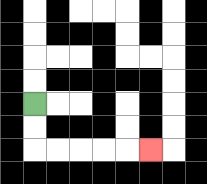{'start': '[1, 4]', 'end': '[6, 6]', 'path_directions': 'D,D,R,R,R,R,R', 'path_coordinates': '[[1, 4], [1, 5], [1, 6], [2, 6], [3, 6], [4, 6], [5, 6], [6, 6]]'}